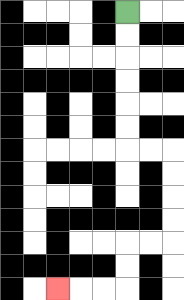{'start': '[5, 0]', 'end': '[2, 12]', 'path_directions': 'D,D,D,D,D,D,R,R,D,D,D,D,L,L,D,D,L,L,L', 'path_coordinates': '[[5, 0], [5, 1], [5, 2], [5, 3], [5, 4], [5, 5], [5, 6], [6, 6], [7, 6], [7, 7], [7, 8], [7, 9], [7, 10], [6, 10], [5, 10], [5, 11], [5, 12], [4, 12], [3, 12], [2, 12]]'}